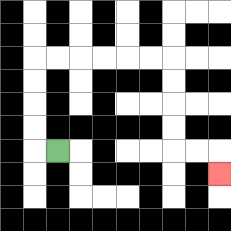{'start': '[2, 6]', 'end': '[9, 7]', 'path_directions': 'L,U,U,U,U,R,R,R,R,R,R,D,D,D,D,R,R,D', 'path_coordinates': '[[2, 6], [1, 6], [1, 5], [1, 4], [1, 3], [1, 2], [2, 2], [3, 2], [4, 2], [5, 2], [6, 2], [7, 2], [7, 3], [7, 4], [7, 5], [7, 6], [8, 6], [9, 6], [9, 7]]'}